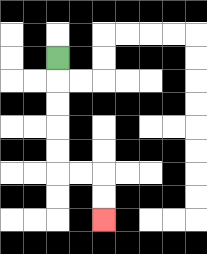{'start': '[2, 2]', 'end': '[4, 9]', 'path_directions': 'D,D,D,D,D,R,R,D,D', 'path_coordinates': '[[2, 2], [2, 3], [2, 4], [2, 5], [2, 6], [2, 7], [3, 7], [4, 7], [4, 8], [4, 9]]'}